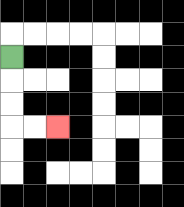{'start': '[0, 2]', 'end': '[2, 5]', 'path_directions': 'D,D,D,R,R', 'path_coordinates': '[[0, 2], [0, 3], [0, 4], [0, 5], [1, 5], [2, 5]]'}